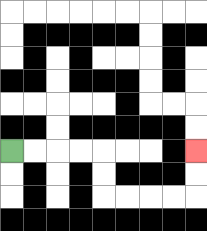{'start': '[0, 6]', 'end': '[8, 6]', 'path_directions': 'R,R,R,R,D,D,R,R,R,R,U,U', 'path_coordinates': '[[0, 6], [1, 6], [2, 6], [3, 6], [4, 6], [4, 7], [4, 8], [5, 8], [6, 8], [7, 8], [8, 8], [8, 7], [8, 6]]'}